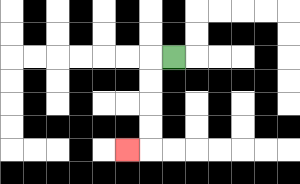{'start': '[7, 2]', 'end': '[5, 6]', 'path_directions': 'L,D,D,D,D,L', 'path_coordinates': '[[7, 2], [6, 2], [6, 3], [6, 4], [6, 5], [6, 6], [5, 6]]'}